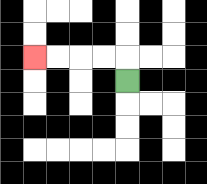{'start': '[5, 3]', 'end': '[1, 2]', 'path_directions': 'U,L,L,L,L', 'path_coordinates': '[[5, 3], [5, 2], [4, 2], [3, 2], [2, 2], [1, 2]]'}